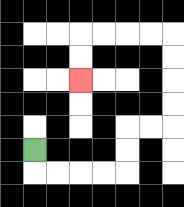{'start': '[1, 6]', 'end': '[3, 3]', 'path_directions': 'D,R,R,R,R,U,U,R,R,U,U,U,U,L,L,L,L,D,D', 'path_coordinates': '[[1, 6], [1, 7], [2, 7], [3, 7], [4, 7], [5, 7], [5, 6], [5, 5], [6, 5], [7, 5], [7, 4], [7, 3], [7, 2], [7, 1], [6, 1], [5, 1], [4, 1], [3, 1], [3, 2], [3, 3]]'}